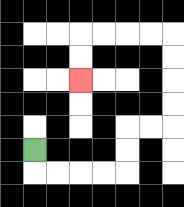{'start': '[1, 6]', 'end': '[3, 3]', 'path_directions': 'D,R,R,R,R,U,U,R,R,U,U,U,U,L,L,L,L,D,D', 'path_coordinates': '[[1, 6], [1, 7], [2, 7], [3, 7], [4, 7], [5, 7], [5, 6], [5, 5], [6, 5], [7, 5], [7, 4], [7, 3], [7, 2], [7, 1], [6, 1], [5, 1], [4, 1], [3, 1], [3, 2], [3, 3]]'}